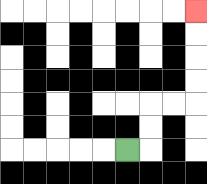{'start': '[5, 6]', 'end': '[8, 0]', 'path_directions': 'R,U,U,R,R,U,U,U,U', 'path_coordinates': '[[5, 6], [6, 6], [6, 5], [6, 4], [7, 4], [8, 4], [8, 3], [8, 2], [8, 1], [8, 0]]'}